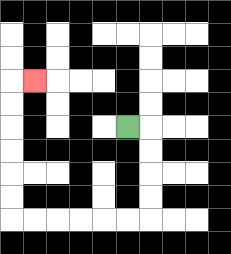{'start': '[5, 5]', 'end': '[1, 3]', 'path_directions': 'R,D,D,D,D,L,L,L,L,L,L,U,U,U,U,U,U,R', 'path_coordinates': '[[5, 5], [6, 5], [6, 6], [6, 7], [6, 8], [6, 9], [5, 9], [4, 9], [3, 9], [2, 9], [1, 9], [0, 9], [0, 8], [0, 7], [0, 6], [0, 5], [0, 4], [0, 3], [1, 3]]'}